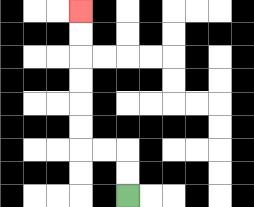{'start': '[5, 8]', 'end': '[3, 0]', 'path_directions': 'U,U,L,L,U,U,U,U,U,U', 'path_coordinates': '[[5, 8], [5, 7], [5, 6], [4, 6], [3, 6], [3, 5], [3, 4], [3, 3], [3, 2], [3, 1], [3, 0]]'}